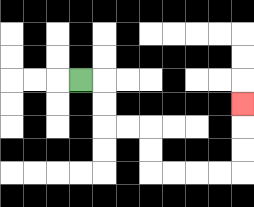{'start': '[3, 3]', 'end': '[10, 4]', 'path_directions': 'R,D,D,R,R,D,D,R,R,R,R,U,U,U', 'path_coordinates': '[[3, 3], [4, 3], [4, 4], [4, 5], [5, 5], [6, 5], [6, 6], [6, 7], [7, 7], [8, 7], [9, 7], [10, 7], [10, 6], [10, 5], [10, 4]]'}